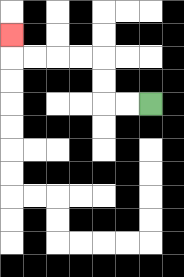{'start': '[6, 4]', 'end': '[0, 1]', 'path_directions': 'L,L,U,U,L,L,L,L,U', 'path_coordinates': '[[6, 4], [5, 4], [4, 4], [4, 3], [4, 2], [3, 2], [2, 2], [1, 2], [0, 2], [0, 1]]'}